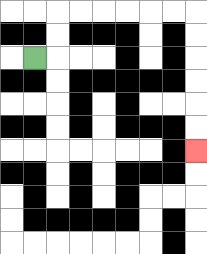{'start': '[1, 2]', 'end': '[8, 6]', 'path_directions': 'R,U,U,R,R,R,R,R,R,D,D,D,D,D,D', 'path_coordinates': '[[1, 2], [2, 2], [2, 1], [2, 0], [3, 0], [4, 0], [5, 0], [6, 0], [7, 0], [8, 0], [8, 1], [8, 2], [8, 3], [8, 4], [8, 5], [8, 6]]'}